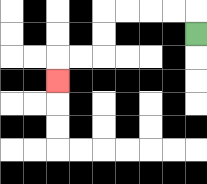{'start': '[8, 1]', 'end': '[2, 3]', 'path_directions': 'U,L,L,L,L,D,D,L,L,D', 'path_coordinates': '[[8, 1], [8, 0], [7, 0], [6, 0], [5, 0], [4, 0], [4, 1], [4, 2], [3, 2], [2, 2], [2, 3]]'}